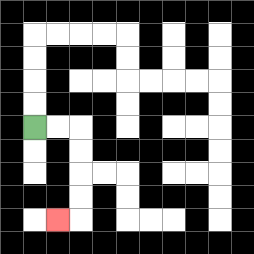{'start': '[1, 5]', 'end': '[2, 9]', 'path_directions': 'R,R,D,D,D,D,L', 'path_coordinates': '[[1, 5], [2, 5], [3, 5], [3, 6], [3, 7], [3, 8], [3, 9], [2, 9]]'}